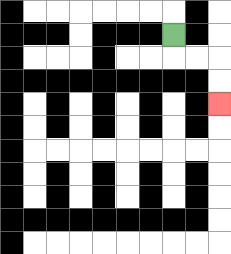{'start': '[7, 1]', 'end': '[9, 4]', 'path_directions': 'D,R,R,D,D', 'path_coordinates': '[[7, 1], [7, 2], [8, 2], [9, 2], [9, 3], [9, 4]]'}